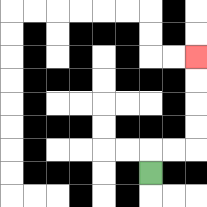{'start': '[6, 7]', 'end': '[8, 2]', 'path_directions': 'U,R,R,U,U,U,U', 'path_coordinates': '[[6, 7], [6, 6], [7, 6], [8, 6], [8, 5], [8, 4], [8, 3], [8, 2]]'}